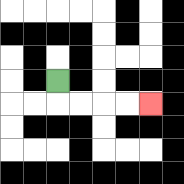{'start': '[2, 3]', 'end': '[6, 4]', 'path_directions': 'D,R,R,R,R', 'path_coordinates': '[[2, 3], [2, 4], [3, 4], [4, 4], [5, 4], [6, 4]]'}